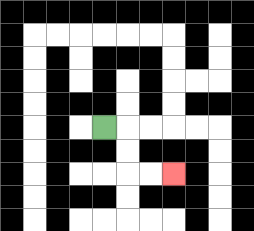{'start': '[4, 5]', 'end': '[7, 7]', 'path_directions': 'R,D,D,R,R', 'path_coordinates': '[[4, 5], [5, 5], [5, 6], [5, 7], [6, 7], [7, 7]]'}